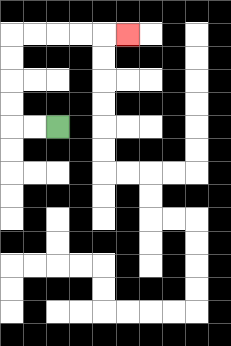{'start': '[2, 5]', 'end': '[5, 1]', 'path_directions': 'L,L,U,U,U,U,R,R,R,R,R', 'path_coordinates': '[[2, 5], [1, 5], [0, 5], [0, 4], [0, 3], [0, 2], [0, 1], [1, 1], [2, 1], [3, 1], [4, 1], [5, 1]]'}